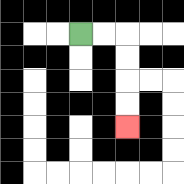{'start': '[3, 1]', 'end': '[5, 5]', 'path_directions': 'R,R,D,D,D,D', 'path_coordinates': '[[3, 1], [4, 1], [5, 1], [5, 2], [5, 3], [5, 4], [5, 5]]'}